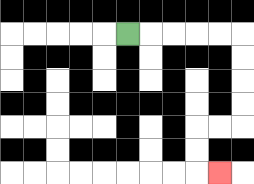{'start': '[5, 1]', 'end': '[9, 7]', 'path_directions': 'R,R,R,R,R,D,D,D,D,L,L,D,D,R', 'path_coordinates': '[[5, 1], [6, 1], [7, 1], [8, 1], [9, 1], [10, 1], [10, 2], [10, 3], [10, 4], [10, 5], [9, 5], [8, 5], [8, 6], [8, 7], [9, 7]]'}